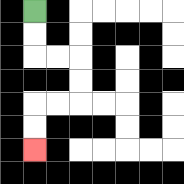{'start': '[1, 0]', 'end': '[1, 6]', 'path_directions': 'D,D,R,R,D,D,L,L,D,D', 'path_coordinates': '[[1, 0], [1, 1], [1, 2], [2, 2], [3, 2], [3, 3], [3, 4], [2, 4], [1, 4], [1, 5], [1, 6]]'}